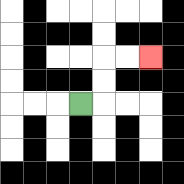{'start': '[3, 4]', 'end': '[6, 2]', 'path_directions': 'R,U,U,R,R', 'path_coordinates': '[[3, 4], [4, 4], [4, 3], [4, 2], [5, 2], [6, 2]]'}